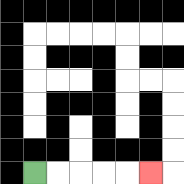{'start': '[1, 7]', 'end': '[6, 7]', 'path_directions': 'R,R,R,R,R', 'path_coordinates': '[[1, 7], [2, 7], [3, 7], [4, 7], [5, 7], [6, 7]]'}